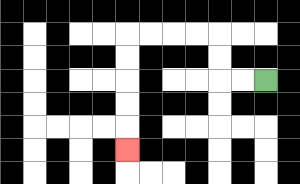{'start': '[11, 3]', 'end': '[5, 6]', 'path_directions': 'L,L,U,U,L,L,L,L,D,D,D,D,D', 'path_coordinates': '[[11, 3], [10, 3], [9, 3], [9, 2], [9, 1], [8, 1], [7, 1], [6, 1], [5, 1], [5, 2], [5, 3], [5, 4], [5, 5], [5, 6]]'}